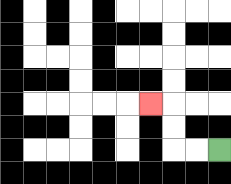{'start': '[9, 6]', 'end': '[6, 4]', 'path_directions': 'L,L,U,U,L', 'path_coordinates': '[[9, 6], [8, 6], [7, 6], [7, 5], [7, 4], [6, 4]]'}